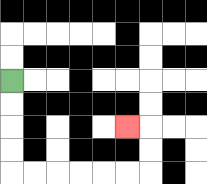{'start': '[0, 3]', 'end': '[5, 5]', 'path_directions': 'D,D,D,D,R,R,R,R,R,R,U,U,L', 'path_coordinates': '[[0, 3], [0, 4], [0, 5], [0, 6], [0, 7], [1, 7], [2, 7], [3, 7], [4, 7], [5, 7], [6, 7], [6, 6], [6, 5], [5, 5]]'}